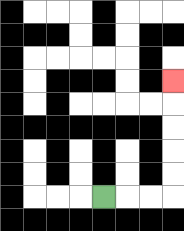{'start': '[4, 8]', 'end': '[7, 3]', 'path_directions': 'R,R,R,U,U,U,U,U', 'path_coordinates': '[[4, 8], [5, 8], [6, 8], [7, 8], [7, 7], [7, 6], [7, 5], [7, 4], [7, 3]]'}